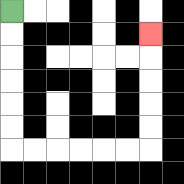{'start': '[0, 0]', 'end': '[6, 1]', 'path_directions': 'D,D,D,D,D,D,R,R,R,R,R,R,U,U,U,U,U', 'path_coordinates': '[[0, 0], [0, 1], [0, 2], [0, 3], [0, 4], [0, 5], [0, 6], [1, 6], [2, 6], [3, 6], [4, 6], [5, 6], [6, 6], [6, 5], [6, 4], [6, 3], [6, 2], [6, 1]]'}